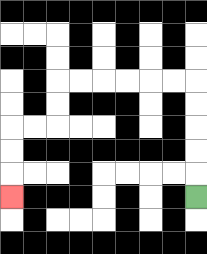{'start': '[8, 8]', 'end': '[0, 8]', 'path_directions': 'U,U,U,U,U,L,L,L,L,L,L,D,D,L,L,D,D,D', 'path_coordinates': '[[8, 8], [8, 7], [8, 6], [8, 5], [8, 4], [8, 3], [7, 3], [6, 3], [5, 3], [4, 3], [3, 3], [2, 3], [2, 4], [2, 5], [1, 5], [0, 5], [0, 6], [0, 7], [0, 8]]'}